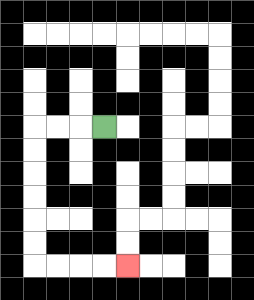{'start': '[4, 5]', 'end': '[5, 11]', 'path_directions': 'L,L,L,D,D,D,D,D,D,R,R,R,R', 'path_coordinates': '[[4, 5], [3, 5], [2, 5], [1, 5], [1, 6], [1, 7], [1, 8], [1, 9], [1, 10], [1, 11], [2, 11], [3, 11], [4, 11], [5, 11]]'}